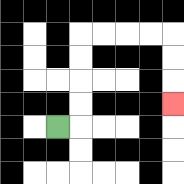{'start': '[2, 5]', 'end': '[7, 4]', 'path_directions': 'R,U,U,U,U,R,R,R,R,D,D,D', 'path_coordinates': '[[2, 5], [3, 5], [3, 4], [3, 3], [3, 2], [3, 1], [4, 1], [5, 1], [6, 1], [7, 1], [7, 2], [7, 3], [7, 4]]'}